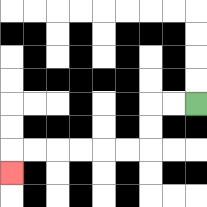{'start': '[8, 4]', 'end': '[0, 7]', 'path_directions': 'L,L,D,D,L,L,L,L,L,L,D', 'path_coordinates': '[[8, 4], [7, 4], [6, 4], [6, 5], [6, 6], [5, 6], [4, 6], [3, 6], [2, 6], [1, 6], [0, 6], [0, 7]]'}